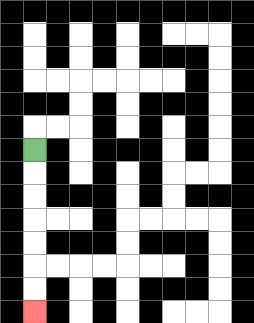{'start': '[1, 6]', 'end': '[1, 13]', 'path_directions': 'D,D,D,D,D,D,D', 'path_coordinates': '[[1, 6], [1, 7], [1, 8], [1, 9], [1, 10], [1, 11], [1, 12], [1, 13]]'}